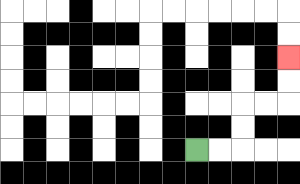{'start': '[8, 6]', 'end': '[12, 2]', 'path_directions': 'R,R,U,U,R,R,U,U', 'path_coordinates': '[[8, 6], [9, 6], [10, 6], [10, 5], [10, 4], [11, 4], [12, 4], [12, 3], [12, 2]]'}